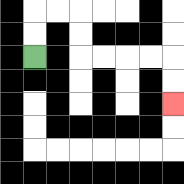{'start': '[1, 2]', 'end': '[7, 4]', 'path_directions': 'U,U,R,R,D,D,R,R,R,R,D,D', 'path_coordinates': '[[1, 2], [1, 1], [1, 0], [2, 0], [3, 0], [3, 1], [3, 2], [4, 2], [5, 2], [6, 2], [7, 2], [7, 3], [7, 4]]'}